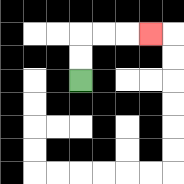{'start': '[3, 3]', 'end': '[6, 1]', 'path_directions': 'U,U,R,R,R', 'path_coordinates': '[[3, 3], [3, 2], [3, 1], [4, 1], [5, 1], [6, 1]]'}